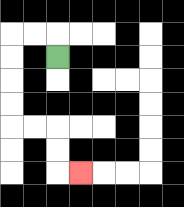{'start': '[2, 2]', 'end': '[3, 7]', 'path_directions': 'U,L,L,D,D,D,D,R,R,D,D,R', 'path_coordinates': '[[2, 2], [2, 1], [1, 1], [0, 1], [0, 2], [0, 3], [0, 4], [0, 5], [1, 5], [2, 5], [2, 6], [2, 7], [3, 7]]'}